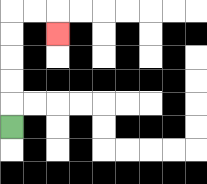{'start': '[0, 5]', 'end': '[2, 1]', 'path_directions': 'U,U,U,U,U,R,R,D', 'path_coordinates': '[[0, 5], [0, 4], [0, 3], [0, 2], [0, 1], [0, 0], [1, 0], [2, 0], [2, 1]]'}